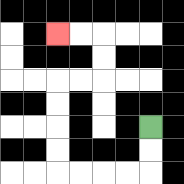{'start': '[6, 5]', 'end': '[2, 1]', 'path_directions': 'D,D,L,L,L,L,U,U,U,U,R,R,U,U,L,L', 'path_coordinates': '[[6, 5], [6, 6], [6, 7], [5, 7], [4, 7], [3, 7], [2, 7], [2, 6], [2, 5], [2, 4], [2, 3], [3, 3], [4, 3], [4, 2], [4, 1], [3, 1], [2, 1]]'}